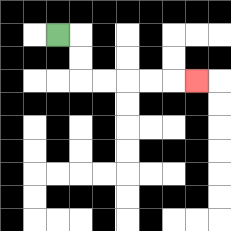{'start': '[2, 1]', 'end': '[8, 3]', 'path_directions': 'R,D,D,R,R,R,R,R', 'path_coordinates': '[[2, 1], [3, 1], [3, 2], [3, 3], [4, 3], [5, 3], [6, 3], [7, 3], [8, 3]]'}